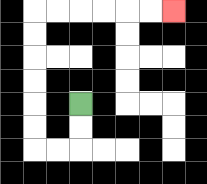{'start': '[3, 4]', 'end': '[7, 0]', 'path_directions': 'D,D,L,L,U,U,U,U,U,U,R,R,R,R,R,R', 'path_coordinates': '[[3, 4], [3, 5], [3, 6], [2, 6], [1, 6], [1, 5], [1, 4], [1, 3], [1, 2], [1, 1], [1, 0], [2, 0], [3, 0], [4, 0], [5, 0], [6, 0], [7, 0]]'}